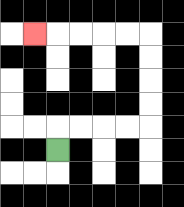{'start': '[2, 6]', 'end': '[1, 1]', 'path_directions': 'U,R,R,R,R,U,U,U,U,L,L,L,L,L', 'path_coordinates': '[[2, 6], [2, 5], [3, 5], [4, 5], [5, 5], [6, 5], [6, 4], [6, 3], [6, 2], [6, 1], [5, 1], [4, 1], [3, 1], [2, 1], [1, 1]]'}